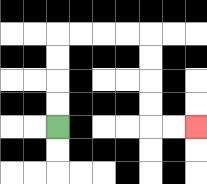{'start': '[2, 5]', 'end': '[8, 5]', 'path_directions': 'U,U,U,U,R,R,R,R,D,D,D,D,R,R', 'path_coordinates': '[[2, 5], [2, 4], [2, 3], [2, 2], [2, 1], [3, 1], [4, 1], [5, 1], [6, 1], [6, 2], [6, 3], [6, 4], [6, 5], [7, 5], [8, 5]]'}